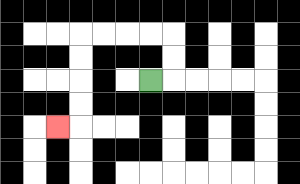{'start': '[6, 3]', 'end': '[2, 5]', 'path_directions': 'R,U,U,L,L,L,L,D,D,D,D,L', 'path_coordinates': '[[6, 3], [7, 3], [7, 2], [7, 1], [6, 1], [5, 1], [4, 1], [3, 1], [3, 2], [3, 3], [3, 4], [3, 5], [2, 5]]'}